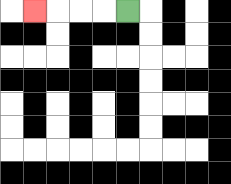{'start': '[5, 0]', 'end': '[1, 0]', 'path_directions': 'L,L,L,L', 'path_coordinates': '[[5, 0], [4, 0], [3, 0], [2, 0], [1, 0]]'}